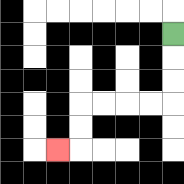{'start': '[7, 1]', 'end': '[2, 6]', 'path_directions': 'D,D,D,L,L,L,L,D,D,L', 'path_coordinates': '[[7, 1], [7, 2], [7, 3], [7, 4], [6, 4], [5, 4], [4, 4], [3, 4], [3, 5], [3, 6], [2, 6]]'}